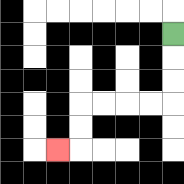{'start': '[7, 1]', 'end': '[2, 6]', 'path_directions': 'D,D,D,L,L,L,L,D,D,L', 'path_coordinates': '[[7, 1], [7, 2], [7, 3], [7, 4], [6, 4], [5, 4], [4, 4], [3, 4], [3, 5], [3, 6], [2, 6]]'}